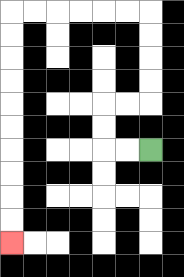{'start': '[6, 6]', 'end': '[0, 10]', 'path_directions': 'L,L,U,U,R,R,U,U,U,U,L,L,L,L,L,L,D,D,D,D,D,D,D,D,D,D', 'path_coordinates': '[[6, 6], [5, 6], [4, 6], [4, 5], [4, 4], [5, 4], [6, 4], [6, 3], [6, 2], [6, 1], [6, 0], [5, 0], [4, 0], [3, 0], [2, 0], [1, 0], [0, 0], [0, 1], [0, 2], [0, 3], [0, 4], [0, 5], [0, 6], [0, 7], [0, 8], [0, 9], [0, 10]]'}